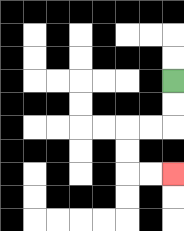{'start': '[7, 3]', 'end': '[7, 7]', 'path_directions': 'D,D,L,L,D,D,R,R', 'path_coordinates': '[[7, 3], [7, 4], [7, 5], [6, 5], [5, 5], [5, 6], [5, 7], [6, 7], [7, 7]]'}